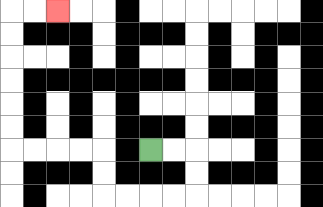{'start': '[6, 6]', 'end': '[2, 0]', 'path_directions': 'R,R,D,D,L,L,L,L,U,U,L,L,L,L,U,U,U,U,U,U,R,R', 'path_coordinates': '[[6, 6], [7, 6], [8, 6], [8, 7], [8, 8], [7, 8], [6, 8], [5, 8], [4, 8], [4, 7], [4, 6], [3, 6], [2, 6], [1, 6], [0, 6], [0, 5], [0, 4], [0, 3], [0, 2], [0, 1], [0, 0], [1, 0], [2, 0]]'}